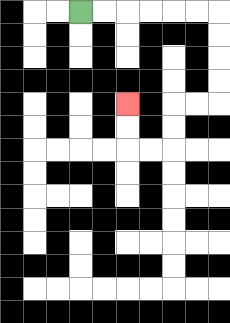{'start': '[3, 0]', 'end': '[5, 4]', 'path_directions': 'R,R,R,R,R,R,D,D,D,D,L,L,D,D,L,L,U,U', 'path_coordinates': '[[3, 0], [4, 0], [5, 0], [6, 0], [7, 0], [8, 0], [9, 0], [9, 1], [9, 2], [9, 3], [9, 4], [8, 4], [7, 4], [7, 5], [7, 6], [6, 6], [5, 6], [5, 5], [5, 4]]'}